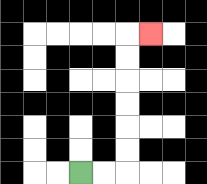{'start': '[3, 7]', 'end': '[6, 1]', 'path_directions': 'R,R,U,U,U,U,U,U,R', 'path_coordinates': '[[3, 7], [4, 7], [5, 7], [5, 6], [5, 5], [5, 4], [5, 3], [5, 2], [5, 1], [6, 1]]'}